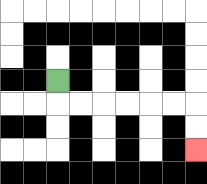{'start': '[2, 3]', 'end': '[8, 6]', 'path_directions': 'D,R,R,R,R,R,R,D,D', 'path_coordinates': '[[2, 3], [2, 4], [3, 4], [4, 4], [5, 4], [6, 4], [7, 4], [8, 4], [8, 5], [8, 6]]'}